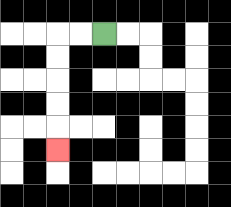{'start': '[4, 1]', 'end': '[2, 6]', 'path_directions': 'L,L,D,D,D,D,D', 'path_coordinates': '[[4, 1], [3, 1], [2, 1], [2, 2], [2, 3], [2, 4], [2, 5], [2, 6]]'}